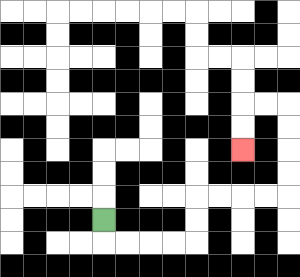{'start': '[4, 9]', 'end': '[10, 6]', 'path_directions': 'D,R,R,R,R,U,U,R,R,R,R,U,U,U,U,L,L,D,D', 'path_coordinates': '[[4, 9], [4, 10], [5, 10], [6, 10], [7, 10], [8, 10], [8, 9], [8, 8], [9, 8], [10, 8], [11, 8], [12, 8], [12, 7], [12, 6], [12, 5], [12, 4], [11, 4], [10, 4], [10, 5], [10, 6]]'}